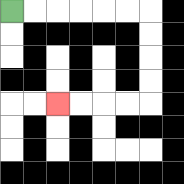{'start': '[0, 0]', 'end': '[2, 4]', 'path_directions': 'R,R,R,R,R,R,D,D,D,D,L,L,L,L', 'path_coordinates': '[[0, 0], [1, 0], [2, 0], [3, 0], [4, 0], [5, 0], [6, 0], [6, 1], [6, 2], [6, 3], [6, 4], [5, 4], [4, 4], [3, 4], [2, 4]]'}